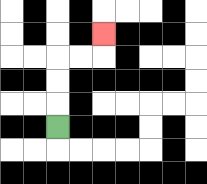{'start': '[2, 5]', 'end': '[4, 1]', 'path_directions': 'U,U,U,R,R,U', 'path_coordinates': '[[2, 5], [2, 4], [2, 3], [2, 2], [3, 2], [4, 2], [4, 1]]'}